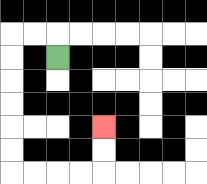{'start': '[2, 2]', 'end': '[4, 5]', 'path_directions': 'U,L,L,D,D,D,D,D,D,R,R,R,R,U,U', 'path_coordinates': '[[2, 2], [2, 1], [1, 1], [0, 1], [0, 2], [0, 3], [0, 4], [0, 5], [0, 6], [0, 7], [1, 7], [2, 7], [3, 7], [4, 7], [4, 6], [4, 5]]'}